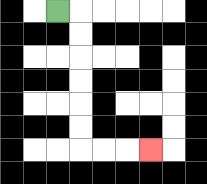{'start': '[2, 0]', 'end': '[6, 6]', 'path_directions': 'R,D,D,D,D,D,D,R,R,R', 'path_coordinates': '[[2, 0], [3, 0], [3, 1], [3, 2], [3, 3], [3, 4], [3, 5], [3, 6], [4, 6], [5, 6], [6, 6]]'}